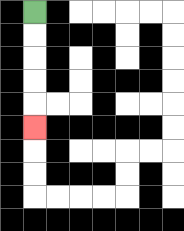{'start': '[1, 0]', 'end': '[1, 5]', 'path_directions': 'D,D,D,D,D', 'path_coordinates': '[[1, 0], [1, 1], [1, 2], [1, 3], [1, 4], [1, 5]]'}